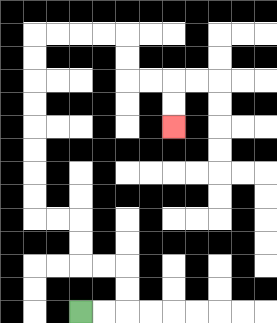{'start': '[3, 13]', 'end': '[7, 5]', 'path_directions': 'R,R,U,U,L,L,U,U,L,L,U,U,U,U,U,U,U,U,R,R,R,R,D,D,R,R,D,D', 'path_coordinates': '[[3, 13], [4, 13], [5, 13], [5, 12], [5, 11], [4, 11], [3, 11], [3, 10], [3, 9], [2, 9], [1, 9], [1, 8], [1, 7], [1, 6], [1, 5], [1, 4], [1, 3], [1, 2], [1, 1], [2, 1], [3, 1], [4, 1], [5, 1], [5, 2], [5, 3], [6, 3], [7, 3], [7, 4], [7, 5]]'}